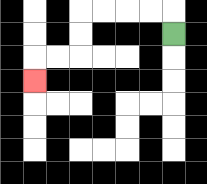{'start': '[7, 1]', 'end': '[1, 3]', 'path_directions': 'U,L,L,L,L,D,D,L,L,D', 'path_coordinates': '[[7, 1], [7, 0], [6, 0], [5, 0], [4, 0], [3, 0], [3, 1], [3, 2], [2, 2], [1, 2], [1, 3]]'}